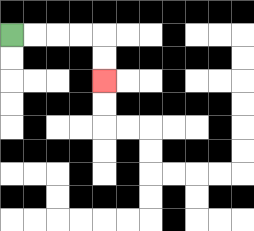{'start': '[0, 1]', 'end': '[4, 3]', 'path_directions': 'R,R,R,R,D,D', 'path_coordinates': '[[0, 1], [1, 1], [2, 1], [3, 1], [4, 1], [4, 2], [4, 3]]'}